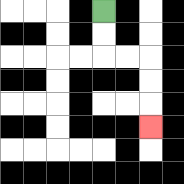{'start': '[4, 0]', 'end': '[6, 5]', 'path_directions': 'D,D,R,R,D,D,D', 'path_coordinates': '[[4, 0], [4, 1], [4, 2], [5, 2], [6, 2], [6, 3], [6, 4], [6, 5]]'}